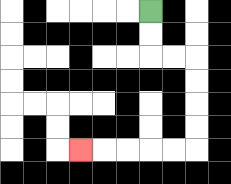{'start': '[6, 0]', 'end': '[3, 6]', 'path_directions': 'D,D,R,R,D,D,D,D,L,L,L,L,L', 'path_coordinates': '[[6, 0], [6, 1], [6, 2], [7, 2], [8, 2], [8, 3], [8, 4], [8, 5], [8, 6], [7, 6], [6, 6], [5, 6], [4, 6], [3, 6]]'}